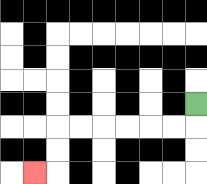{'start': '[8, 4]', 'end': '[1, 7]', 'path_directions': 'D,L,L,L,L,L,L,D,D,L', 'path_coordinates': '[[8, 4], [8, 5], [7, 5], [6, 5], [5, 5], [4, 5], [3, 5], [2, 5], [2, 6], [2, 7], [1, 7]]'}